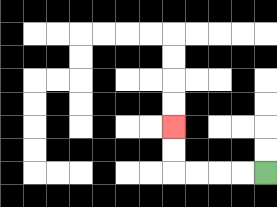{'start': '[11, 7]', 'end': '[7, 5]', 'path_directions': 'L,L,L,L,U,U', 'path_coordinates': '[[11, 7], [10, 7], [9, 7], [8, 7], [7, 7], [7, 6], [7, 5]]'}